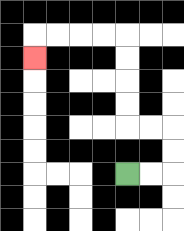{'start': '[5, 7]', 'end': '[1, 2]', 'path_directions': 'R,R,U,U,L,L,U,U,U,U,L,L,L,L,D', 'path_coordinates': '[[5, 7], [6, 7], [7, 7], [7, 6], [7, 5], [6, 5], [5, 5], [5, 4], [5, 3], [5, 2], [5, 1], [4, 1], [3, 1], [2, 1], [1, 1], [1, 2]]'}